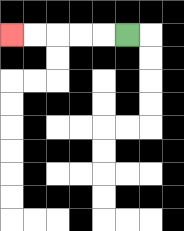{'start': '[5, 1]', 'end': '[0, 1]', 'path_directions': 'L,L,L,L,L', 'path_coordinates': '[[5, 1], [4, 1], [3, 1], [2, 1], [1, 1], [0, 1]]'}